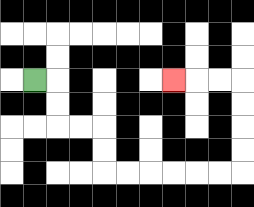{'start': '[1, 3]', 'end': '[7, 3]', 'path_directions': 'R,D,D,R,R,D,D,R,R,R,R,R,R,U,U,U,U,L,L,L', 'path_coordinates': '[[1, 3], [2, 3], [2, 4], [2, 5], [3, 5], [4, 5], [4, 6], [4, 7], [5, 7], [6, 7], [7, 7], [8, 7], [9, 7], [10, 7], [10, 6], [10, 5], [10, 4], [10, 3], [9, 3], [8, 3], [7, 3]]'}